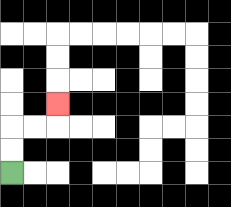{'start': '[0, 7]', 'end': '[2, 4]', 'path_directions': 'U,U,R,R,U', 'path_coordinates': '[[0, 7], [0, 6], [0, 5], [1, 5], [2, 5], [2, 4]]'}